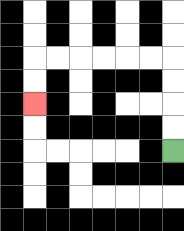{'start': '[7, 6]', 'end': '[1, 4]', 'path_directions': 'U,U,U,U,L,L,L,L,L,L,D,D', 'path_coordinates': '[[7, 6], [7, 5], [7, 4], [7, 3], [7, 2], [6, 2], [5, 2], [4, 2], [3, 2], [2, 2], [1, 2], [1, 3], [1, 4]]'}